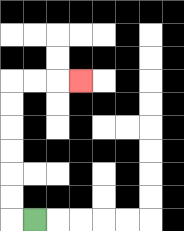{'start': '[1, 9]', 'end': '[3, 3]', 'path_directions': 'L,U,U,U,U,U,U,R,R,R', 'path_coordinates': '[[1, 9], [0, 9], [0, 8], [0, 7], [0, 6], [0, 5], [0, 4], [0, 3], [1, 3], [2, 3], [3, 3]]'}